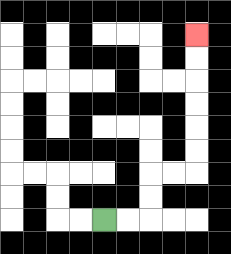{'start': '[4, 9]', 'end': '[8, 1]', 'path_directions': 'R,R,U,U,R,R,U,U,U,U,U,U', 'path_coordinates': '[[4, 9], [5, 9], [6, 9], [6, 8], [6, 7], [7, 7], [8, 7], [8, 6], [8, 5], [8, 4], [8, 3], [8, 2], [8, 1]]'}